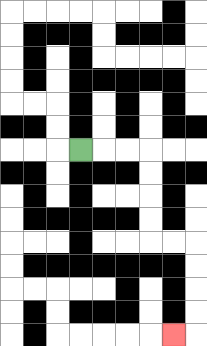{'start': '[3, 6]', 'end': '[7, 14]', 'path_directions': 'R,R,R,D,D,D,D,R,R,D,D,D,D,L', 'path_coordinates': '[[3, 6], [4, 6], [5, 6], [6, 6], [6, 7], [6, 8], [6, 9], [6, 10], [7, 10], [8, 10], [8, 11], [8, 12], [8, 13], [8, 14], [7, 14]]'}